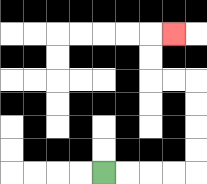{'start': '[4, 7]', 'end': '[7, 1]', 'path_directions': 'R,R,R,R,U,U,U,U,L,L,U,U,R', 'path_coordinates': '[[4, 7], [5, 7], [6, 7], [7, 7], [8, 7], [8, 6], [8, 5], [8, 4], [8, 3], [7, 3], [6, 3], [6, 2], [6, 1], [7, 1]]'}